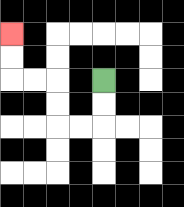{'start': '[4, 3]', 'end': '[0, 1]', 'path_directions': 'D,D,L,L,U,U,L,L,U,U', 'path_coordinates': '[[4, 3], [4, 4], [4, 5], [3, 5], [2, 5], [2, 4], [2, 3], [1, 3], [0, 3], [0, 2], [0, 1]]'}